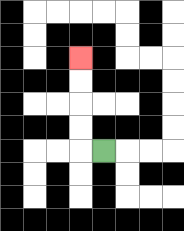{'start': '[4, 6]', 'end': '[3, 2]', 'path_directions': 'L,U,U,U,U', 'path_coordinates': '[[4, 6], [3, 6], [3, 5], [3, 4], [3, 3], [3, 2]]'}